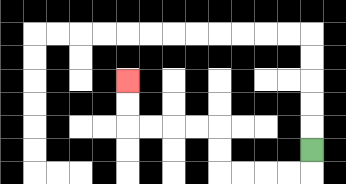{'start': '[13, 6]', 'end': '[5, 3]', 'path_directions': 'D,L,L,L,L,U,U,L,L,L,L,U,U', 'path_coordinates': '[[13, 6], [13, 7], [12, 7], [11, 7], [10, 7], [9, 7], [9, 6], [9, 5], [8, 5], [7, 5], [6, 5], [5, 5], [5, 4], [5, 3]]'}